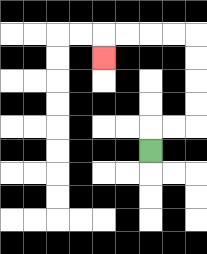{'start': '[6, 6]', 'end': '[4, 2]', 'path_directions': 'U,R,R,U,U,U,U,L,L,L,L,D', 'path_coordinates': '[[6, 6], [6, 5], [7, 5], [8, 5], [8, 4], [8, 3], [8, 2], [8, 1], [7, 1], [6, 1], [5, 1], [4, 1], [4, 2]]'}